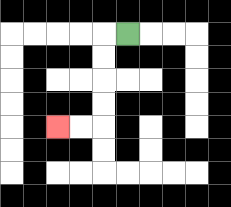{'start': '[5, 1]', 'end': '[2, 5]', 'path_directions': 'L,D,D,D,D,L,L', 'path_coordinates': '[[5, 1], [4, 1], [4, 2], [4, 3], [4, 4], [4, 5], [3, 5], [2, 5]]'}